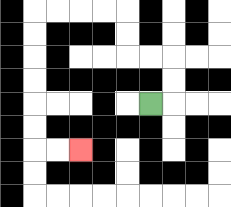{'start': '[6, 4]', 'end': '[3, 6]', 'path_directions': 'R,U,U,L,L,U,U,L,L,L,L,D,D,D,D,D,D,R,R', 'path_coordinates': '[[6, 4], [7, 4], [7, 3], [7, 2], [6, 2], [5, 2], [5, 1], [5, 0], [4, 0], [3, 0], [2, 0], [1, 0], [1, 1], [1, 2], [1, 3], [1, 4], [1, 5], [1, 6], [2, 6], [3, 6]]'}